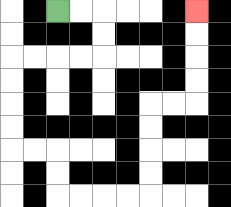{'start': '[2, 0]', 'end': '[8, 0]', 'path_directions': 'R,R,D,D,L,L,L,L,D,D,D,D,R,R,D,D,R,R,R,R,U,U,U,U,R,R,U,U,U,U', 'path_coordinates': '[[2, 0], [3, 0], [4, 0], [4, 1], [4, 2], [3, 2], [2, 2], [1, 2], [0, 2], [0, 3], [0, 4], [0, 5], [0, 6], [1, 6], [2, 6], [2, 7], [2, 8], [3, 8], [4, 8], [5, 8], [6, 8], [6, 7], [6, 6], [6, 5], [6, 4], [7, 4], [8, 4], [8, 3], [8, 2], [8, 1], [8, 0]]'}